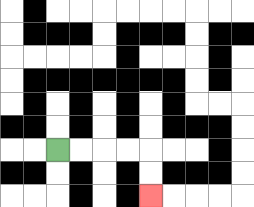{'start': '[2, 6]', 'end': '[6, 8]', 'path_directions': 'R,R,R,R,D,D', 'path_coordinates': '[[2, 6], [3, 6], [4, 6], [5, 6], [6, 6], [6, 7], [6, 8]]'}